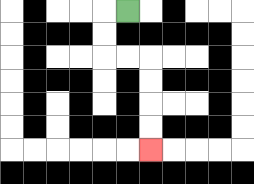{'start': '[5, 0]', 'end': '[6, 6]', 'path_directions': 'L,D,D,R,R,D,D,D,D', 'path_coordinates': '[[5, 0], [4, 0], [4, 1], [4, 2], [5, 2], [6, 2], [6, 3], [6, 4], [6, 5], [6, 6]]'}